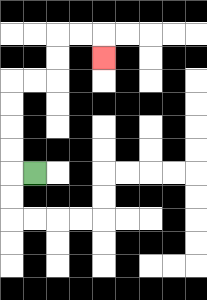{'start': '[1, 7]', 'end': '[4, 2]', 'path_directions': 'L,U,U,U,U,R,R,U,U,R,R,D', 'path_coordinates': '[[1, 7], [0, 7], [0, 6], [0, 5], [0, 4], [0, 3], [1, 3], [2, 3], [2, 2], [2, 1], [3, 1], [4, 1], [4, 2]]'}